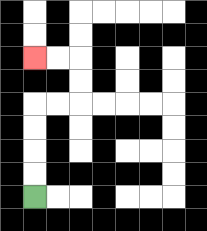{'start': '[1, 8]', 'end': '[1, 2]', 'path_directions': 'U,U,U,U,R,R,U,U,L,L', 'path_coordinates': '[[1, 8], [1, 7], [1, 6], [1, 5], [1, 4], [2, 4], [3, 4], [3, 3], [3, 2], [2, 2], [1, 2]]'}